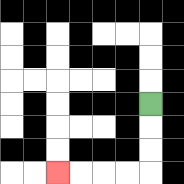{'start': '[6, 4]', 'end': '[2, 7]', 'path_directions': 'D,D,D,L,L,L,L', 'path_coordinates': '[[6, 4], [6, 5], [6, 6], [6, 7], [5, 7], [4, 7], [3, 7], [2, 7]]'}